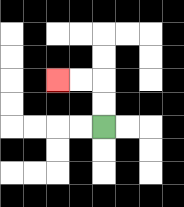{'start': '[4, 5]', 'end': '[2, 3]', 'path_directions': 'U,U,L,L', 'path_coordinates': '[[4, 5], [4, 4], [4, 3], [3, 3], [2, 3]]'}